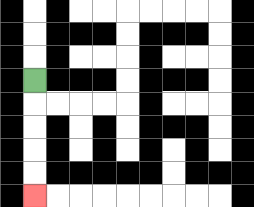{'start': '[1, 3]', 'end': '[1, 8]', 'path_directions': 'D,D,D,D,D', 'path_coordinates': '[[1, 3], [1, 4], [1, 5], [1, 6], [1, 7], [1, 8]]'}